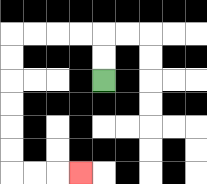{'start': '[4, 3]', 'end': '[3, 7]', 'path_directions': 'U,U,L,L,L,L,D,D,D,D,D,D,R,R,R', 'path_coordinates': '[[4, 3], [4, 2], [4, 1], [3, 1], [2, 1], [1, 1], [0, 1], [0, 2], [0, 3], [0, 4], [0, 5], [0, 6], [0, 7], [1, 7], [2, 7], [3, 7]]'}